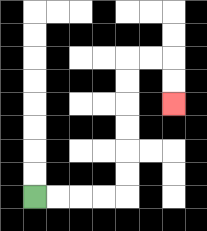{'start': '[1, 8]', 'end': '[7, 4]', 'path_directions': 'R,R,R,R,U,U,U,U,U,U,R,R,D,D', 'path_coordinates': '[[1, 8], [2, 8], [3, 8], [4, 8], [5, 8], [5, 7], [5, 6], [5, 5], [5, 4], [5, 3], [5, 2], [6, 2], [7, 2], [7, 3], [7, 4]]'}